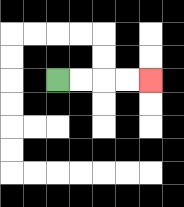{'start': '[2, 3]', 'end': '[6, 3]', 'path_directions': 'R,R,R,R', 'path_coordinates': '[[2, 3], [3, 3], [4, 3], [5, 3], [6, 3]]'}